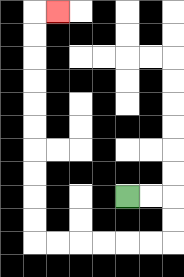{'start': '[5, 8]', 'end': '[2, 0]', 'path_directions': 'R,R,D,D,L,L,L,L,L,L,U,U,U,U,U,U,U,U,U,U,R', 'path_coordinates': '[[5, 8], [6, 8], [7, 8], [7, 9], [7, 10], [6, 10], [5, 10], [4, 10], [3, 10], [2, 10], [1, 10], [1, 9], [1, 8], [1, 7], [1, 6], [1, 5], [1, 4], [1, 3], [1, 2], [1, 1], [1, 0], [2, 0]]'}